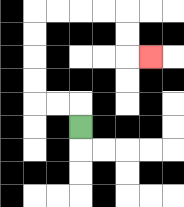{'start': '[3, 5]', 'end': '[6, 2]', 'path_directions': 'U,L,L,U,U,U,U,R,R,R,R,D,D,R', 'path_coordinates': '[[3, 5], [3, 4], [2, 4], [1, 4], [1, 3], [1, 2], [1, 1], [1, 0], [2, 0], [3, 0], [4, 0], [5, 0], [5, 1], [5, 2], [6, 2]]'}